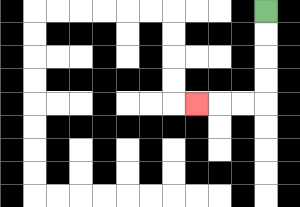{'start': '[11, 0]', 'end': '[8, 4]', 'path_directions': 'D,D,D,D,L,L,L', 'path_coordinates': '[[11, 0], [11, 1], [11, 2], [11, 3], [11, 4], [10, 4], [9, 4], [8, 4]]'}